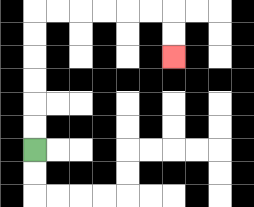{'start': '[1, 6]', 'end': '[7, 2]', 'path_directions': 'U,U,U,U,U,U,R,R,R,R,R,R,D,D', 'path_coordinates': '[[1, 6], [1, 5], [1, 4], [1, 3], [1, 2], [1, 1], [1, 0], [2, 0], [3, 0], [4, 0], [5, 0], [6, 0], [7, 0], [7, 1], [7, 2]]'}